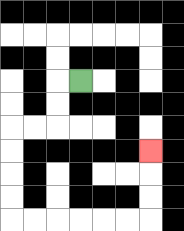{'start': '[3, 3]', 'end': '[6, 6]', 'path_directions': 'L,D,D,L,L,D,D,D,D,R,R,R,R,R,R,U,U,U', 'path_coordinates': '[[3, 3], [2, 3], [2, 4], [2, 5], [1, 5], [0, 5], [0, 6], [0, 7], [0, 8], [0, 9], [1, 9], [2, 9], [3, 9], [4, 9], [5, 9], [6, 9], [6, 8], [6, 7], [6, 6]]'}